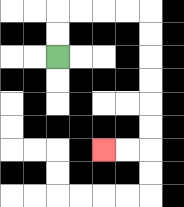{'start': '[2, 2]', 'end': '[4, 6]', 'path_directions': 'U,U,R,R,R,R,D,D,D,D,D,D,L,L', 'path_coordinates': '[[2, 2], [2, 1], [2, 0], [3, 0], [4, 0], [5, 0], [6, 0], [6, 1], [6, 2], [6, 3], [6, 4], [6, 5], [6, 6], [5, 6], [4, 6]]'}